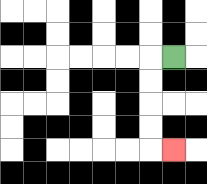{'start': '[7, 2]', 'end': '[7, 6]', 'path_directions': 'L,D,D,D,D,R', 'path_coordinates': '[[7, 2], [6, 2], [6, 3], [6, 4], [6, 5], [6, 6], [7, 6]]'}